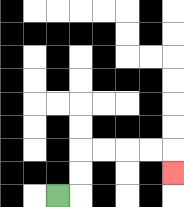{'start': '[2, 8]', 'end': '[7, 7]', 'path_directions': 'R,U,U,R,R,R,R,D', 'path_coordinates': '[[2, 8], [3, 8], [3, 7], [3, 6], [4, 6], [5, 6], [6, 6], [7, 6], [7, 7]]'}